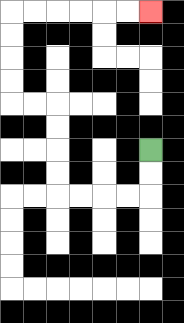{'start': '[6, 6]', 'end': '[6, 0]', 'path_directions': 'D,D,L,L,L,L,U,U,U,U,L,L,U,U,U,U,R,R,R,R,R,R', 'path_coordinates': '[[6, 6], [6, 7], [6, 8], [5, 8], [4, 8], [3, 8], [2, 8], [2, 7], [2, 6], [2, 5], [2, 4], [1, 4], [0, 4], [0, 3], [0, 2], [0, 1], [0, 0], [1, 0], [2, 0], [3, 0], [4, 0], [5, 0], [6, 0]]'}